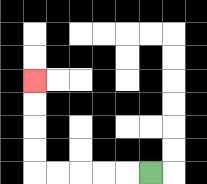{'start': '[6, 7]', 'end': '[1, 3]', 'path_directions': 'L,L,L,L,L,U,U,U,U', 'path_coordinates': '[[6, 7], [5, 7], [4, 7], [3, 7], [2, 7], [1, 7], [1, 6], [1, 5], [1, 4], [1, 3]]'}